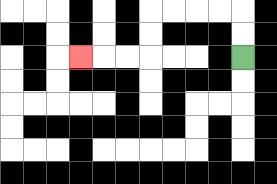{'start': '[10, 2]', 'end': '[3, 2]', 'path_directions': 'U,U,L,L,L,L,D,D,L,L,L', 'path_coordinates': '[[10, 2], [10, 1], [10, 0], [9, 0], [8, 0], [7, 0], [6, 0], [6, 1], [6, 2], [5, 2], [4, 2], [3, 2]]'}